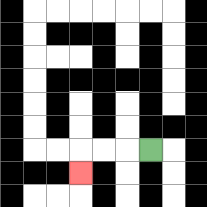{'start': '[6, 6]', 'end': '[3, 7]', 'path_directions': 'L,L,L,D', 'path_coordinates': '[[6, 6], [5, 6], [4, 6], [3, 6], [3, 7]]'}